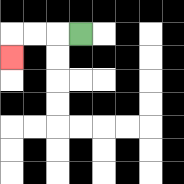{'start': '[3, 1]', 'end': '[0, 2]', 'path_directions': 'L,L,L,D', 'path_coordinates': '[[3, 1], [2, 1], [1, 1], [0, 1], [0, 2]]'}